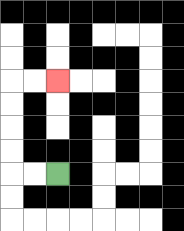{'start': '[2, 7]', 'end': '[2, 3]', 'path_directions': 'L,L,U,U,U,U,R,R', 'path_coordinates': '[[2, 7], [1, 7], [0, 7], [0, 6], [0, 5], [0, 4], [0, 3], [1, 3], [2, 3]]'}